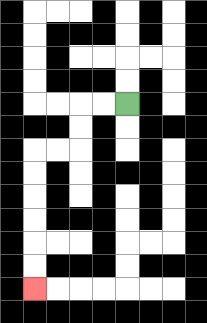{'start': '[5, 4]', 'end': '[1, 12]', 'path_directions': 'L,L,D,D,L,L,D,D,D,D,D,D', 'path_coordinates': '[[5, 4], [4, 4], [3, 4], [3, 5], [3, 6], [2, 6], [1, 6], [1, 7], [1, 8], [1, 9], [1, 10], [1, 11], [1, 12]]'}